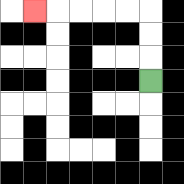{'start': '[6, 3]', 'end': '[1, 0]', 'path_directions': 'U,U,U,L,L,L,L,L', 'path_coordinates': '[[6, 3], [6, 2], [6, 1], [6, 0], [5, 0], [4, 0], [3, 0], [2, 0], [1, 0]]'}